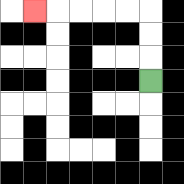{'start': '[6, 3]', 'end': '[1, 0]', 'path_directions': 'U,U,U,L,L,L,L,L', 'path_coordinates': '[[6, 3], [6, 2], [6, 1], [6, 0], [5, 0], [4, 0], [3, 0], [2, 0], [1, 0]]'}